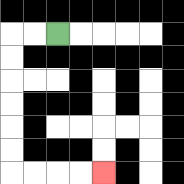{'start': '[2, 1]', 'end': '[4, 7]', 'path_directions': 'L,L,D,D,D,D,D,D,R,R,R,R', 'path_coordinates': '[[2, 1], [1, 1], [0, 1], [0, 2], [0, 3], [0, 4], [0, 5], [0, 6], [0, 7], [1, 7], [2, 7], [3, 7], [4, 7]]'}